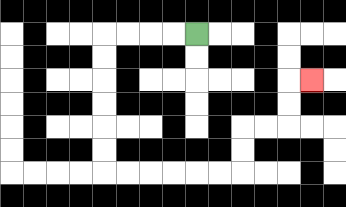{'start': '[8, 1]', 'end': '[13, 3]', 'path_directions': 'L,L,L,L,D,D,D,D,D,D,R,R,R,R,R,R,U,U,R,R,U,U,R', 'path_coordinates': '[[8, 1], [7, 1], [6, 1], [5, 1], [4, 1], [4, 2], [4, 3], [4, 4], [4, 5], [4, 6], [4, 7], [5, 7], [6, 7], [7, 7], [8, 7], [9, 7], [10, 7], [10, 6], [10, 5], [11, 5], [12, 5], [12, 4], [12, 3], [13, 3]]'}